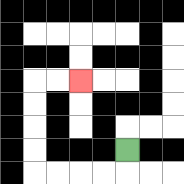{'start': '[5, 6]', 'end': '[3, 3]', 'path_directions': 'D,L,L,L,L,U,U,U,U,R,R', 'path_coordinates': '[[5, 6], [5, 7], [4, 7], [3, 7], [2, 7], [1, 7], [1, 6], [1, 5], [1, 4], [1, 3], [2, 3], [3, 3]]'}